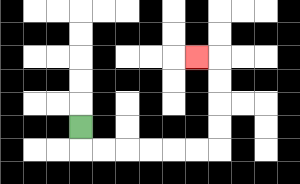{'start': '[3, 5]', 'end': '[8, 2]', 'path_directions': 'D,R,R,R,R,R,R,U,U,U,U,L', 'path_coordinates': '[[3, 5], [3, 6], [4, 6], [5, 6], [6, 6], [7, 6], [8, 6], [9, 6], [9, 5], [9, 4], [9, 3], [9, 2], [8, 2]]'}